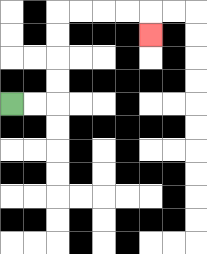{'start': '[0, 4]', 'end': '[6, 1]', 'path_directions': 'R,R,U,U,U,U,R,R,R,R,D', 'path_coordinates': '[[0, 4], [1, 4], [2, 4], [2, 3], [2, 2], [2, 1], [2, 0], [3, 0], [4, 0], [5, 0], [6, 0], [6, 1]]'}